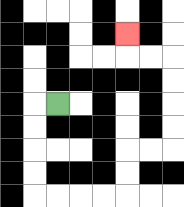{'start': '[2, 4]', 'end': '[5, 1]', 'path_directions': 'L,D,D,D,D,R,R,R,R,U,U,R,R,U,U,U,U,L,L,U', 'path_coordinates': '[[2, 4], [1, 4], [1, 5], [1, 6], [1, 7], [1, 8], [2, 8], [3, 8], [4, 8], [5, 8], [5, 7], [5, 6], [6, 6], [7, 6], [7, 5], [7, 4], [7, 3], [7, 2], [6, 2], [5, 2], [5, 1]]'}